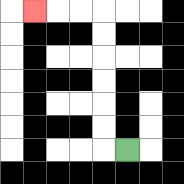{'start': '[5, 6]', 'end': '[1, 0]', 'path_directions': 'L,U,U,U,U,U,U,L,L,L', 'path_coordinates': '[[5, 6], [4, 6], [4, 5], [4, 4], [4, 3], [4, 2], [4, 1], [4, 0], [3, 0], [2, 0], [1, 0]]'}